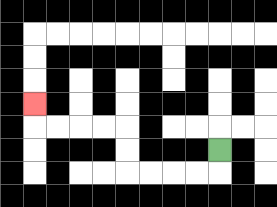{'start': '[9, 6]', 'end': '[1, 4]', 'path_directions': 'D,L,L,L,L,U,U,L,L,L,L,U', 'path_coordinates': '[[9, 6], [9, 7], [8, 7], [7, 7], [6, 7], [5, 7], [5, 6], [5, 5], [4, 5], [3, 5], [2, 5], [1, 5], [1, 4]]'}